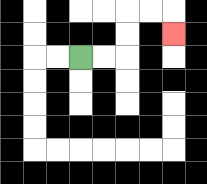{'start': '[3, 2]', 'end': '[7, 1]', 'path_directions': 'R,R,U,U,R,R,D', 'path_coordinates': '[[3, 2], [4, 2], [5, 2], [5, 1], [5, 0], [6, 0], [7, 0], [7, 1]]'}